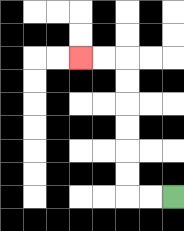{'start': '[7, 8]', 'end': '[3, 2]', 'path_directions': 'L,L,U,U,U,U,U,U,L,L', 'path_coordinates': '[[7, 8], [6, 8], [5, 8], [5, 7], [5, 6], [5, 5], [5, 4], [5, 3], [5, 2], [4, 2], [3, 2]]'}